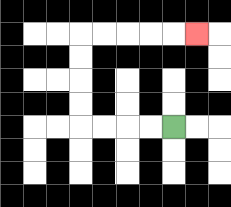{'start': '[7, 5]', 'end': '[8, 1]', 'path_directions': 'L,L,L,L,U,U,U,U,R,R,R,R,R', 'path_coordinates': '[[7, 5], [6, 5], [5, 5], [4, 5], [3, 5], [3, 4], [3, 3], [3, 2], [3, 1], [4, 1], [5, 1], [6, 1], [7, 1], [8, 1]]'}